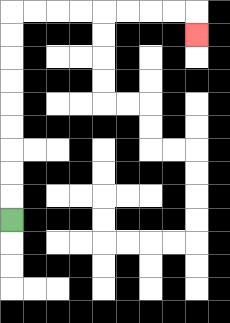{'start': '[0, 9]', 'end': '[8, 1]', 'path_directions': 'U,U,U,U,U,U,U,U,U,R,R,R,R,R,R,R,R,D', 'path_coordinates': '[[0, 9], [0, 8], [0, 7], [0, 6], [0, 5], [0, 4], [0, 3], [0, 2], [0, 1], [0, 0], [1, 0], [2, 0], [3, 0], [4, 0], [5, 0], [6, 0], [7, 0], [8, 0], [8, 1]]'}